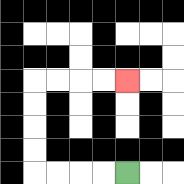{'start': '[5, 7]', 'end': '[5, 3]', 'path_directions': 'L,L,L,L,U,U,U,U,R,R,R,R', 'path_coordinates': '[[5, 7], [4, 7], [3, 7], [2, 7], [1, 7], [1, 6], [1, 5], [1, 4], [1, 3], [2, 3], [3, 3], [4, 3], [5, 3]]'}